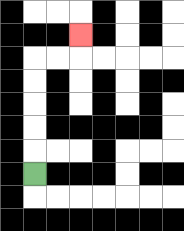{'start': '[1, 7]', 'end': '[3, 1]', 'path_directions': 'U,U,U,U,U,R,R,U', 'path_coordinates': '[[1, 7], [1, 6], [1, 5], [1, 4], [1, 3], [1, 2], [2, 2], [3, 2], [3, 1]]'}